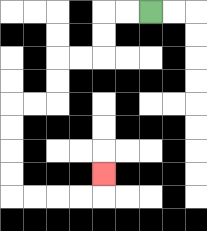{'start': '[6, 0]', 'end': '[4, 7]', 'path_directions': 'L,L,D,D,L,L,D,D,L,L,D,D,D,D,R,R,R,R,U', 'path_coordinates': '[[6, 0], [5, 0], [4, 0], [4, 1], [4, 2], [3, 2], [2, 2], [2, 3], [2, 4], [1, 4], [0, 4], [0, 5], [0, 6], [0, 7], [0, 8], [1, 8], [2, 8], [3, 8], [4, 8], [4, 7]]'}